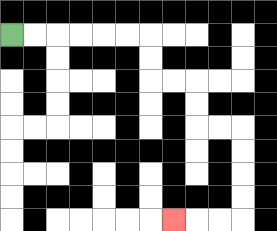{'start': '[0, 1]', 'end': '[7, 9]', 'path_directions': 'R,R,R,R,R,R,D,D,R,R,D,D,R,R,D,D,D,D,L,L,L', 'path_coordinates': '[[0, 1], [1, 1], [2, 1], [3, 1], [4, 1], [5, 1], [6, 1], [6, 2], [6, 3], [7, 3], [8, 3], [8, 4], [8, 5], [9, 5], [10, 5], [10, 6], [10, 7], [10, 8], [10, 9], [9, 9], [8, 9], [7, 9]]'}